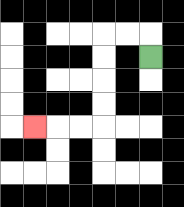{'start': '[6, 2]', 'end': '[1, 5]', 'path_directions': 'U,L,L,D,D,D,D,L,L,L', 'path_coordinates': '[[6, 2], [6, 1], [5, 1], [4, 1], [4, 2], [4, 3], [4, 4], [4, 5], [3, 5], [2, 5], [1, 5]]'}